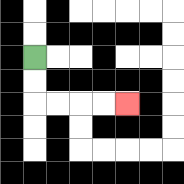{'start': '[1, 2]', 'end': '[5, 4]', 'path_directions': 'D,D,R,R,R,R', 'path_coordinates': '[[1, 2], [1, 3], [1, 4], [2, 4], [3, 4], [4, 4], [5, 4]]'}